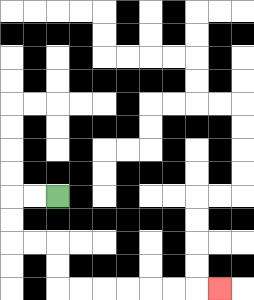{'start': '[2, 8]', 'end': '[9, 12]', 'path_directions': 'L,L,D,D,R,R,D,D,R,R,R,R,R,R,R', 'path_coordinates': '[[2, 8], [1, 8], [0, 8], [0, 9], [0, 10], [1, 10], [2, 10], [2, 11], [2, 12], [3, 12], [4, 12], [5, 12], [6, 12], [7, 12], [8, 12], [9, 12]]'}